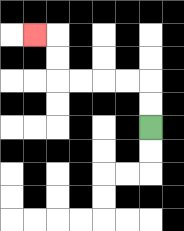{'start': '[6, 5]', 'end': '[1, 1]', 'path_directions': 'U,U,L,L,L,L,U,U,L', 'path_coordinates': '[[6, 5], [6, 4], [6, 3], [5, 3], [4, 3], [3, 3], [2, 3], [2, 2], [2, 1], [1, 1]]'}